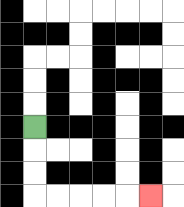{'start': '[1, 5]', 'end': '[6, 8]', 'path_directions': 'D,D,D,R,R,R,R,R', 'path_coordinates': '[[1, 5], [1, 6], [1, 7], [1, 8], [2, 8], [3, 8], [4, 8], [5, 8], [6, 8]]'}